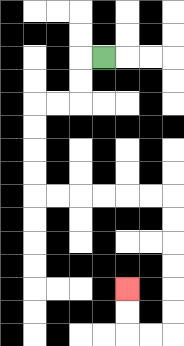{'start': '[4, 2]', 'end': '[5, 12]', 'path_directions': 'L,D,D,L,L,D,D,D,D,R,R,R,R,R,R,D,D,D,D,D,D,L,L,U,U', 'path_coordinates': '[[4, 2], [3, 2], [3, 3], [3, 4], [2, 4], [1, 4], [1, 5], [1, 6], [1, 7], [1, 8], [2, 8], [3, 8], [4, 8], [5, 8], [6, 8], [7, 8], [7, 9], [7, 10], [7, 11], [7, 12], [7, 13], [7, 14], [6, 14], [5, 14], [5, 13], [5, 12]]'}